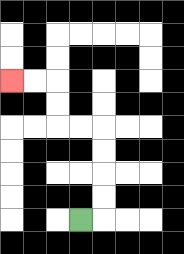{'start': '[3, 9]', 'end': '[0, 3]', 'path_directions': 'R,U,U,U,U,L,L,U,U,L,L', 'path_coordinates': '[[3, 9], [4, 9], [4, 8], [4, 7], [4, 6], [4, 5], [3, 5], [2, 5], [2, 4], [2, 3], [1, 3], [0, 3]]'}